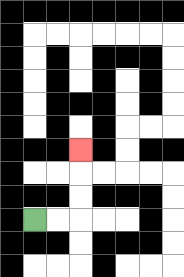{'start': '[1, 9]', 'end': '[3, 6]', 'path_directions': 'R,R,U,U,U', 'path_coordinates': '[[1, 9], [2, 9], [3, 9], [3, 8], [3, 7], [3, 6]]'}